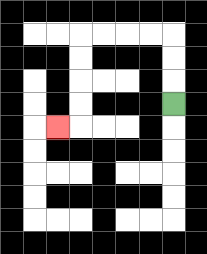{'start': '[7, 4]', 'end': '[2, 5]', 'path_directions': 'U,U,U,L,L,L,L,D,D,D,D,L', 'path_coordinates': '[[7, 4], [7, 3], [7, 2], [7, 1], [6, 1], [5, 1], [4, 1], [3, 1], [3, 2], [3, 3], [3, 4], [3, 5], [2, 5]]'}